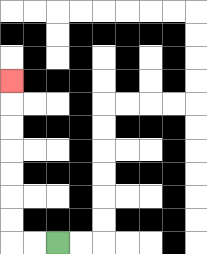{'start': '[2, 10]', 'end': '[0, 3]', 'path_directions': 'L,L,U,U,U,U,U,U,U', 'path_coordinates': '[[2, 10], [1, 10], [0, 10], [0, 9], [0, 8], [0, 7], [0, 6], [0, 5], [0, 4], [0, 3]]'}